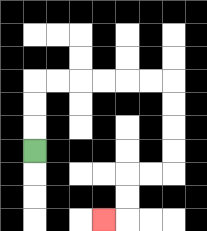{'start': '[1, 6]', 'end': '[4, 9]', 'path_directions': 'U,U,U,R,R,R,R,R,R,D,D,D,D,L,L,D,D,L', 'path_coordinates': '[[1, 6], [1, 5], [1, 4], [1, 3], [2, 3], [3, 3], [4, 3], [5, 3], [6, 3], [7, 3], [7, 4], [7, 5], [7, 6], [7, 7], [6, 7], [5, 7], [5, 8], [5, 9], [4, 9]]'}